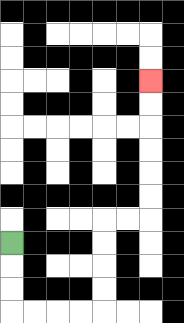{'start': '[0, 10]', 'end': '[6, 3]', 'path_directions': 'D,D,D,R,R,R,R,U,U,U,U,R,R,U,U,U,U,U,U', 'path_coordinates': '[[0, 10], [0, 11], [0, 12], [0, 13], [1, 13], [2, 13], [3, 13], [4, 13], [4, 12], [4, 11], [4, 10], [4, 9], [5, 9], [6, 9], [6, 8], [6, 7], [6, 6], [6, 5], [6, 4], [6, 3]]'}